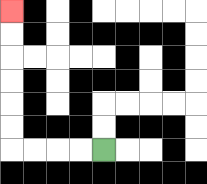{'start': '[4, 6]', 'end': '[0, 0]', 'path_directions': 'L,L,L,L,U,U,U,U,U,U', 'path_coordinates': '[[4, 6], [3, 6], [2, 6], [1, 6], [0, 6], [0, 5], [0, 4], [0, 3], [0, 2], [0, 1], [0, 0]]'}